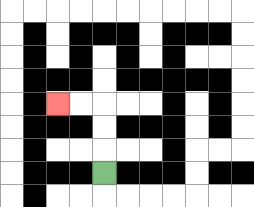{'start': '[4, 7]', 'end': '[2, 4]', 'path_directions': 'U,U,U,L,L', 'path_coordinates': '[[4, 7], [4, 6], [4, 5], [4, 4], [3, 4], [2, 4]]'}